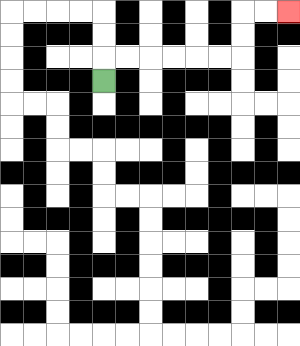{'start': '[4, 3]', 'end': '[12, 0]', 'path_directions': 'U,R,R,R,R,R,R,U,U,R,R', 'path_coordinates': '[[4, 3], [4, 2], [5, 2], [6, 2], [7, 2], [8, 2], [9, 2], [10, 2], [10, 1], [10, 0], [11, 0], [12, 0]]'}